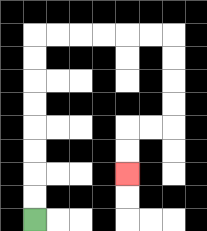{'start': '[1, 9]', 'end': '[5, 7]', 'path_directions': 'U,U,U,U,U,U,U,U,R,R,R,R,R,R,D,D,D,D,L,L,D,D', 'path_coordinates': '[[1, 9], [1, 8], [1, 7], [1, 6], [1, 5], [1, 4], [1, 3], [1, 2], [1, 1], [2, 1], [3, 1], [4, 1], [5, 1], [6, 1], [7, 1], [7, 2], [7, 3], [7, 4], [7, 5], [6, 5], [5, 5], [5, 6], [5, 7]]'}